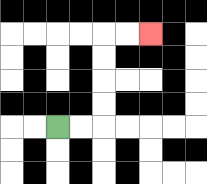{'start': '[2, 5]', 'end': '[6, 1]', 'path_directions': 'R,R,U,U,U,U,R,R', 'path_coordinates': '[[2, 5], [3, 5], [4, 5], [4, 4], [4, 3], [4, 2], [4, 1], [5, 1], [6, 1]]'}